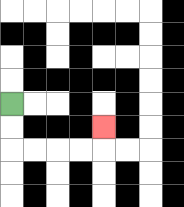{'start': '[0, 4]', 'end': '[4, 5]', 'path_directions': 'D,D,R,R,R,R,U', 'path_coordinates': '[[0, 4], [0, 5], [0, 6], [1, 6], [2, 6], [3, 6], [4, 6], [4, 5]]'}